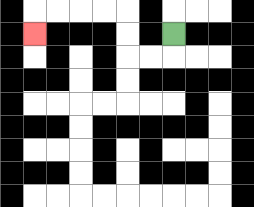{'start': '[7, 1]', 'end': '[1, 1]', 'path_directions': 'D,L,L,U,U,L,L,L,L,D', 'path_coordinates': '[[7, 1], [7, 2], [6, 2], [5, 2], [5, 1], [5, 0], [4, 0], [3, 0], [2, 0], [1, 0], [1, 1]]'}